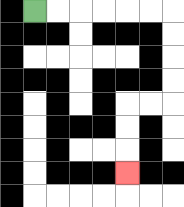{'start': '[1, 0]', 'end': '[5, 7]', 'path_directions': 'R,R,R,R,R,R,D,D,D,D,L,L,D,D,D', 'path_coordinates': '[[1, 0], [2, 0], [3, 0], [4, 0], [5, 0], [6, 0], [7, 0], [7, 1], [7, 2], [7, 3], [7, 4], [6, 4], [5, 4], [5, 5], [5, 6], [5, 7]]'}